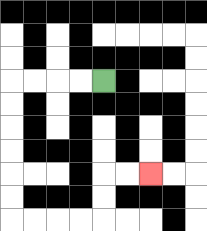{'start': '[4, 3]', 'end': '[6, 7]', 'path_directions': 'L,L,L,L,D,D,D,D,D,D,R,R,R,R,U,U,R,R', 'path_coordinates': '[[4, 3], [3, 3], [2, 3], [1, 3], [0, 3], [0, 4], [0, 5], [0, 6], [0, 7], [0, 8], [0, 9], [1, 9], [2, 9], [3, 9], [4, 9], [4, 8], [4, 7], [5, 7], [6, 7]]'}